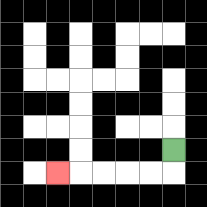{'start': '[7, 6]', 'end': '[2, 7]', 'path_directions': 'D,L,L,L,L,L', 'path_coordinates': '[[7, 6], [7, 7], [6, 7], [5, 7], [4, 7], [3, 7], [2, 7]]'}